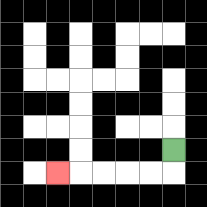{'start': '[7, 6]', 'end': '[2, 7]', 'path_directions': 'D,L,L,L,L,L', 'path_coordinates': '[[7, 6], [7, 7], [6, 7], [5, 7], [4, 7], [3, 7], [2, 7]]'}